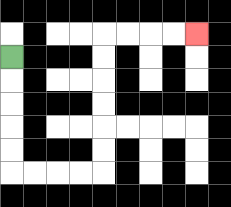{'start': '[0, 2]', 'end': '[8, 1]', 'path_directions': 'D,D,D,D,D,R,R,R,R,U,U,U,U,U,U,R,R,R,R', 'path_coordinates': '[[0, 2], [0, 3], [0, 4], [0, 5], [0, 6], [0, 7], [1, 7], [2, 7], [3, 7], [4, 7], [4, 6], [4, 5], [4, 4], [4, 3], [4, 2], [4, 1], [5, 1], [6, 1], [7, 1], [8, 1]]'}